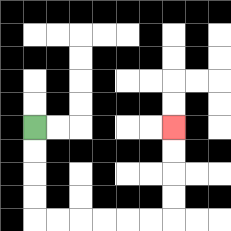{'start': '[1, 5]', 'end': '[7, 5]', 'path_directions': 'D,D,D,D,R,R,R,R,R,R,U,U,U,U', 'path_coordinates': '[[1, 5], [1, 6], [1, 7], [1, 8], [1, 9], [2, 9], [3, 9], [4, 9], [5, 9], [6, 9], [7, 9], [7, 8], [7, 7], [7, 6], [7, 5]]'}